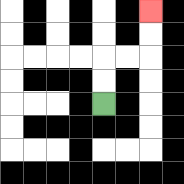{'start': '[4, 4]', 'end': '[6, 0]', 'path_directions': 'U,U,R,R,U,U', 'path_coordinates': '[[4, 4], [4, 3], [4, 2], [5, 2], [6, 2], [6, 1], [6, 0]]'}